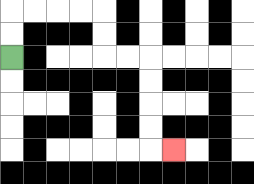{'start': '[0, 2]', 'end': '[7, 6]', 'path_directions': 'U,U,R,R,R,R,D,D,R,R,D,D,D,D,R', 'path_coordinates': '[[0, 2], [0, 1], [0, 0], [1, 0], [2, 0], [3, 0], [4, 0], [4, 1], [4, 2], [5, 2], [6, 2], [6, 3], [6, 4], [6, 5], [6, 6], [7, 6]]'}